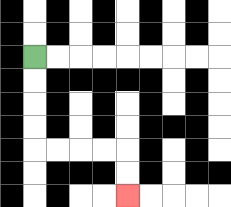{'start': '[1, 2]', 'end': '[5, 8]', 'path_directions': 'D,D,D,D,R,R,R,R,D,D', 'path_coordinates': '[[1, 2], [1, 3], [1, 4], [1, 5], [1, 6], [2, 6], [3, 6], [4, 6], [5, 6], [5, 7], [5, 8]]'}